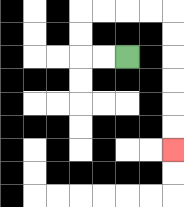{'start': '[5, 2]', 'end': '[7, 6]', 'path_directions': 'L,L,U,U,R,R,R,R,D,D,D,D,D,D', 'path_coordinates': '[[5, 2], [4, 2], [3, 2], [3, 1], [3, 0], [4, 0], [5, 0], [6, 0], [7, 0], [7, 1], [7, 2], [7, 3], [7, 4], [7, 5], [7, 6]]'}